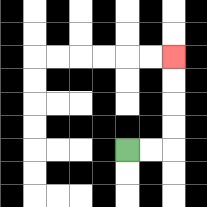{'start': '[5, 6]', 'end': '[7, 2]', 'path_directions': 'R,R,U,U,U,U', 'path_coordinates': '[[5, 6], [6, 6], [7, 6], [7, 5], [7, 4], [7, 3], [7, 2]]'}